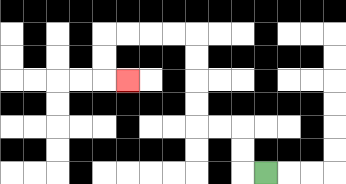{'start': '[11, 7]', 'end': '[5, 3]', 'path_directions': 'L,U,U,L,L,U,U,U,U,L,L,L,L,D,D,R', 'path_coordinates': '[[11, 7], [10, 7], [10, 6], [10, 5], [9, 5], [8, 5], [8, 4], [8, 3], [8, 2], [8, 1], [7, 1], [6, 1], [5, 1], [4, 1], [4, 2], [4, 3], [5, 3]]'}